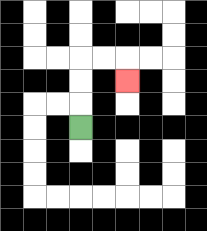{'start': '[3, 5]', 'end': '[5, 3]', 'path_directions': 'U,U,U,R,R,D', 'path_coordinates': '[[3, 5], [3, 4], [3, 3], [3, 2], [4, 2], [5, 2], [5, 3]]'}